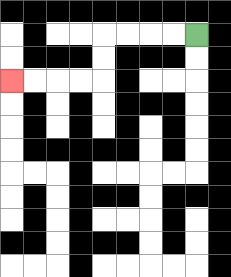{'start': '[8, 1]', 'end': '[0, 3]', 'path_directions': 'L,L,L,L,D,D,L,L,L,L', 'path_coordinates': '[[8, 1], [7, 1], [6, 1], [5, 1], [4, 1], [4, 2], [4, 3], [3, 3], [2, 3], [1, 3], [0, 3]]'}